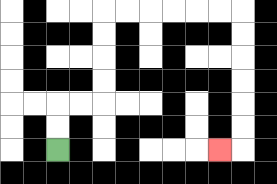{'start': '[2, 6]', 'end': '[9, 6]', 'path_directions': 'U,U,R,R,U,U,U,U,R,R,R,R,R,R,D,D,D,D,D,D,L', 'path_coordinates': '[[2, 6], [2, 5], [2, 4], [3, 4], [4, 4], [4, 3], [4, 2], [4, 1], [4, 0], [5, 0], [6, 0], [7, 0], [8, 0], [9, 0], [10, 0], [10, 1], [10, 2], [10, 3], [10, 4], [10, 5], [10, 6], [9, 6]]'}